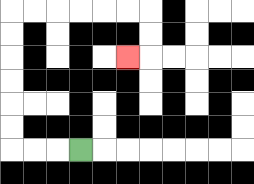{'start': '[3, 6]', 'end': '[5, 2]', 'path_directions': 'L,L,L,U,U,U,U,U,U,R,R,R,R,R,R,D,D,L', 'path_coordinates': '[[3, 6], [2, 6], [1, 6], [0, 6], [0, 5], [0, 4], [0, 3], [0, 2], [0, 1], [0, 0], [1, 0], [2, 0], [3, 0], [4, 0], [5, 0], [6, 0], [6, 1], [6, 2], [5, 2]]'}